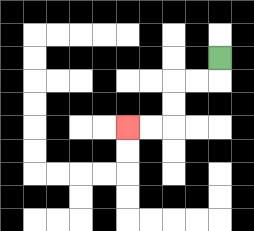{'start': '[9, 2]', 'end': '[5, 5]', 'path_directions': 'D,L,L,D,D,L,L', 'path_coordinates': '[[9, 2], [9, 3], [8, 3], [7, 3], [7, 4], [7, 5], [6, 5], [5, 5]]'}